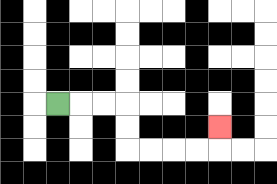{'start': '[2, 4]', 'end': '[9, 5]', 'path_directions': 'R,R,R,D,D,R,R,R,R,U', 'path_coordinates': '[[2, 4], [3, 4], [4, 4], [5, 4], [5, 5], [5, 6], [6, 6], [7, 6], [8, 6], [9, 6], [9, 5]]'}